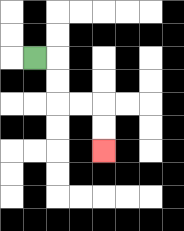{'start': '[1, 2]', 'end': '[4, 6]', 'path_directions': 'R,D,D,R,R,D,D', 'path_coordinates': '[[1, 2], [2, 2], [2, 3], [2, 4], [3, 4], [4, 4], [4, 5], [4, 6]]'}